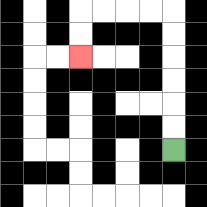{'start': '[7, 6]', 'end': '[3, 2]', 'path_directions': 'U,U,U,U,U,U,L,L,L,L,D,D', 'path_coordinates': '[[7, 6], [7, 5], [7, 4], [7, 3], [7, 2], [7, 1], [7, 0], [6, 0], [5, 0], [4, 0], [3, 0], [3, 1], [3, 2]]'}